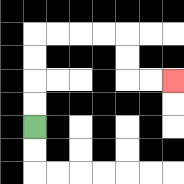{'start': '[1, 5]', 'end': '[7, 3]', 'path_directions': 'U,U,U,U,R,R,R,R,D,D,R,R', 'path_coordinates': '[[1, 5], [1, 4], [1, 3], [1, 2], [1, 1], [2, 1], [3, 1], [4, 1], [5, 1], [5, 2], [5, 3], [6, 3], [7, 3]]'}